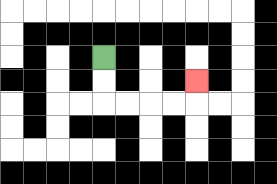{'start': '[4, 2]', 'end': '[8, 3]', 'path_directions': 'D,D,R,R,R,R,U', 'path_coordinates': '[[4, 2], [4, 3], [4, 4], [5, 4], [6, 4], [7, 4], [8, 4], [8, 3]]'}